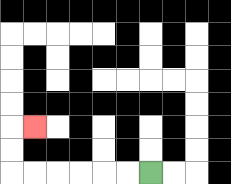{'start': '[6, 7]', 'end': '[1, 5]', 'path_directions': 'L,L,L,L,L,L,U,U,R', 'path_coordinates': '[[6, 7], [5, 7], [4, 7], [3, 7], [2, 7], [1, 7], [0, 7], [0, 6], [0, 5], [1, 5]]'}